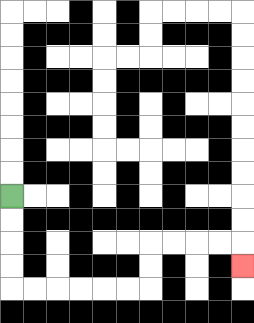{'start': '[0, 8]', 'end': '[10, 11]', 'path_directions': 'D,D,D,D,R,R,R,R,R,R,U,U,R,R,R,R,D', 'path_coordinates': '[[0, 8], [0, 9], [0, 10], [0, 11], [0, 12], [1, 12], [2, 12], [3, 12], [4, 12], [5, 12], [6, 12], [6, 11], [6, 10], [7, 10], [8, 10], [9, 10], [10, 10], [10, 11]]'}